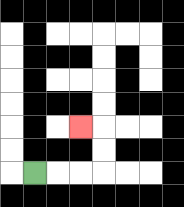{'start': '[1, 7]', 'end': '[3, 5]', 'path_directions': 'R,R,R,U,U,L', 'path_coordinates': '[[1, 7], [2, 7], [3, 7], [4, 7], [4, 6], [4, 5], [3, 5]]'}